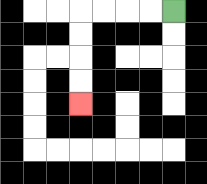{'start': '[7, 0]', 'end': '[3, 4]', 'path_directions': 'L,L,L,L,D,D,D,D', 'path_coordinates': '[[7, 0], [6, 0], [5, 0], [4, 0], [3, 0], [3, 1], [3, 2], [3, 3], [3, 4]]'}